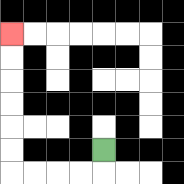{'start': '[4, 6]', 'end': '[0, 1]', 'path_directions': 'D,L,L,L,L,U,U,U,U,U,U', 'path_coordinates': '[[4, 6], [4, 7], [3, 7], [2, 7], [1, 7], [0, 7], [0, 6], [0, 5], [0, 4], [0, 3], [0, 2], [0, 1]]'}